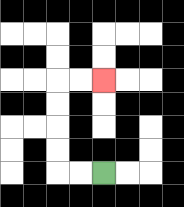{'start': '[4, 7]', 'end': '[4, 3]', 'path_directions': 'L,L,U,U,U,U,R,R', 'path_coordinates': '[[4, 7], [3, 7], [2, 7], [2, 6], [2, 5], [2, 4], [2, 3], [3, 3], [4, 3]]'}